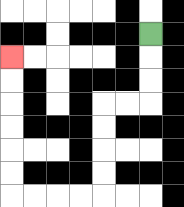{'start': '[6, 1]', 'end': '[0, 2]', 'path_directions': 'D,D,D,L,L,D,D,D,D,L,L,L,L,U,U,U,U,U,U', 'path_coordinates': '[[6, 1], [6, 2], [6, 3], [6, 4], [5, 4], [4, 4], [4, 5], [4, 6], [4, 7], [4, 8], [3, 8], [2, 8], [1, 8], [0, 8], [0, 7], [0, 6], [0, 5], [0, 4], [0, 3], [0, 2]]'}